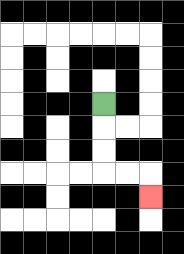{'start': '[4, 4]', 'end': '[6, 8]', 'path_directions': 'D,D,D,R,R,D', 'path_coordinates': '[[4, 4], [4, 5], [4, 6], [4, 7], [5, 7], [6, 7], [6, 8]]'}